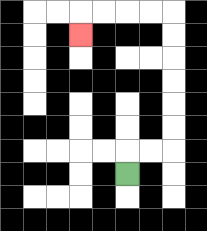{'start': '[5, 7]', 'end': '[3, 1]', 'path_directions': 'U,R,R,U,U,U,U,U,U,L,L,L,L,D', 'path_coordinates': '[[5, 7], [5, 6], [6, 6], [7, 6], [7, 5], [7, 4], [7, 3], [7, 2], [7, 1], [7, 0], [6, 0], [5, 0], [4, 0], [3, 0], [3, 1]]'}